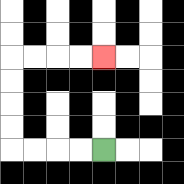{'start': '[4, 6]', 'end': '[4, 2]', 'path_directions': 'L,L,L,L,U,U,U,U,R,R,R,R', 'path_coordinates': '[[4, 6], [3, 6], [2, 6], [1, 6], [0, 6], [0, 5], [0, 4], [0, 3], [0, 2], [1, 2], [2, 2], [3, 2], [4, 2]]'}